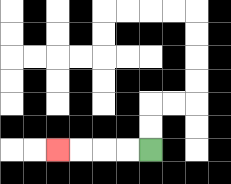{'start': '[6, 6]', 'end': '[2, 6]', 'path_directions': 'L,L,L,L', 'path_coordinates': '[[6, 6], [5, 6], [4, 6], [3, 6], [2, 6]]'}